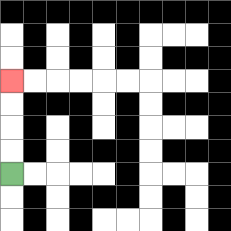{'start': '[0, 7]', 'end': '[0, 3]', 'path_directions': 'U,U,U,U', 'path_coordinates': '[[0, 7], [0, 6], [0, 5], [0, 4], [0, 3]]'}